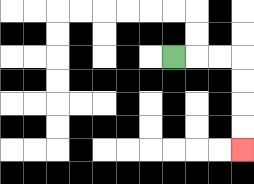{'start': '[7, 2]', 'end': '[10, 6]', 'path_directions': 'R,R,R,D,D,D,D', 'path_coordinates': '[[7, 2], [8, 2], [9, 2], [10, 2], [10, 3], [10, 4], [10, 5], [10, 6]]'}